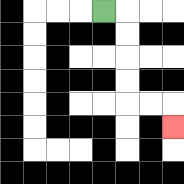{'start': '[4, 0]', 'end': '[7, 5]', 'path_directions': 'R,D,D,D,D,R,R,D', 'path_coordinates': '[[4, 0], [5, 0], [5, 1], [5, 2], [5, 3], [5, 4], [6, 4], [7, 4], [7, 5]]'}